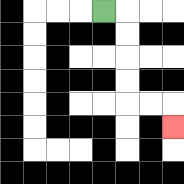{'start': '[4, 0]', 'end': '[7, 5]', 'path_directions': 'R,D,D,D,D,R,R,D', 'path_coordinates': '[[4, 0], [5, 0], [5, 1], [5, 2], [5, 3], [5, 4], [6, 4], [7, 4], [7, 5]]'}